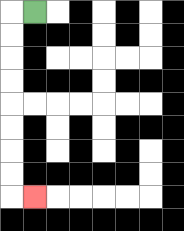{'start': '[1, 0]', 'end': '[1, 8]', 'path_directions': 'L,D,D,D,D,D,D,D,D,R', 'path_coordinates': '[[1, 0], [0, 0], [0, 1], [0, 2], [0, 3], [0, 4], [0, 5], [0, 6], [0, 7], [0, 8], [1, 8]]'}